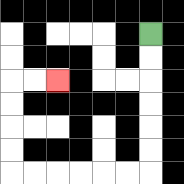{'start': '[6, 1]', 'end': '[2, 3]', 'path_directions': 'D,D,D,D,D,D,L,L,L,L,L,L,U,U,U,U,R,R', 'path_coordinates': '[[6, 1], [6, 2], [6, 3], [6, 4], [6, 5], [6, 6], [6, 7], [5, 7], [4, 7], [3, 7], [2, 7], [1, 7], [0, 7], [0, 6], [0, 5], [0, 4], [0, 3], [1, 3], [2, 3]]'}